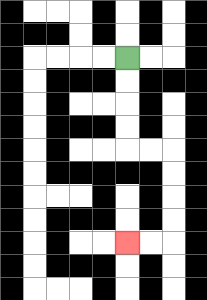{'start': '[5, 2]', 'end': '[5, 10]', 'path_directions': 'D,D,D,D,R,R,D,D,D,D,L,L', 'path_coordinates': '[[5, 2], [5, 3], [5, 4], [5, 5], [5, 6], [6, 6], [7, 6], [7, 7], [7, 8], [7, 9], [7, 10], [6, 10], [5, 10]]'}